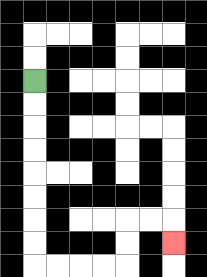{'start': '[1, 3]', 'end': '[7, 10]', 'path_directions': 'D,D,D,D,D,D,D,D,R,R,R,R,U,U,R,R,D', 'path_coordinates': '[[1, 3], [1, 4], [1, 5], [1, 6], [1, 7], [1, 8], [1, 9], [1, 10], [1, 11], [2, 11], [3, 11], [4, 11], [5, 11], [5, 10], [5, 9], [6, 9], [7, 9], [7, 10]]'}